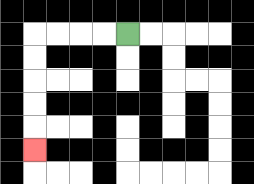{'start': '[5, 1]', 'end': '[1, 6]', 'path_directions': 'L,L,L,L,D,D,D,D,D', 'path_coordinates': '[[5, 1], [4, 1], [3, 1], [2, 1], [1, 1], [1, 2], [1, 3], [1, 4], [1, 5], [1, 6]]'}